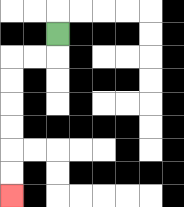{'start': '[2, 1]', 'end': '[0, 8]', 'path_directions': 'D,L,L,D,D,D,D,D,D', 'path_coordinates': '[[2, 1], [2, 2], [1, 2], [0, 2], [0, 3], [0, 4], [0, 5], [0, 6], [0, 7], [0, 8]]'}